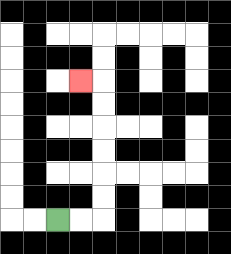{'start': '[2, 9]', 'end': '[3, 3]', 'path_directions': 'R,R,U,U,U,U,U,U,L', 'path_coordinates': '[[2, 9], [3, 9], [4, 9], [4, 8], [4, 7], [4, 6], [4, 5], [4, 4], [4, 3], [3, 3]]'}